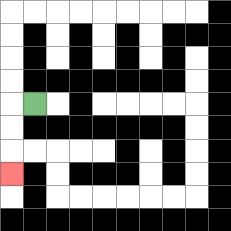{'start': '[1, 4]', 'end': '[0, 7]', 'path_directions': 'L,D,D,D', 'path_coordinates': '[[1, 4], [0, 4], [0, 5], [0, 6], [0, 7]]'}